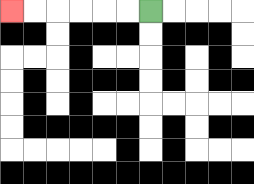{'start': '[6, 0]', 'end': '[0, 0]', 'path_directions': 'L,L,L,L,L,L', 'path_coordinates': '[[6, 0], [5, 0], [4, 0], [3, 0], [2, 0], [1, 0], [0, 0]]'}